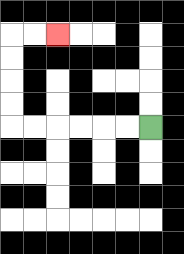{'start': '[6, 5]', 'end': '[2, 1]', 'path_directions': 'L,L,L,L,L,L,U,U,U,U,R,R', 'path_coordinates': '[[6, 5], [5, 5], [4, 5], [3, 5], [2, 5], [1, 5], [0, 5], [0, 4], [0, 3], [0, 2], [0, 1], [1, 1], [2, 1]]'}